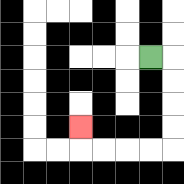{'start': '[6, 2]', 'end': '[3, 5]', 'path_directions': 'R,D,D,D,D,L,L,L,L,U', 'path_coordinates': '[[6, 2], [7, 2], [7, 3], [7, 4], [7, 5], [7, 6], [6, 6], [5, 6], [4, 6], [3, 6], [3, 5]]'}